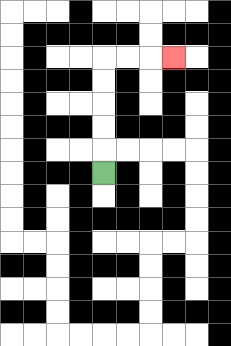{'start': '[4, 7]', 'end': '[7, 2]', 'path_directions': 'U,U,U,U,U,R,R,R', 'path_coordinates': '[[4, 7], [4, 6], [4, 5], [4, 4], [4, 3], [4, 2], [5, 2], [6, 2], [7, 2]]'}